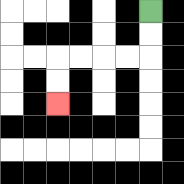{'start': '[6, 0]', 'end': '[2, 4]', 'path_directions': 'D,D,L,L,L,L,D,D', 'path_coordinates': '[[6, 0], [6, 1], [6, 2], [5, 2], [4, 2], [3, 2], [2, 2], [2, 3], [2, 4]]'}